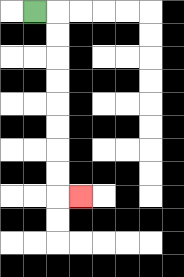{'start': '[1, 0]', 'end': '[3, 8]', 'path_directions': 'R,D,D,D,D,D,D,D,D,R', 'path_coordinates': '[[1, 0], [2, 0], [2, 1], [2, 2], [2, 3], [2, 4], [2, 5], [2, 6], [2, 7], [2, 8], [3, 8]]'}